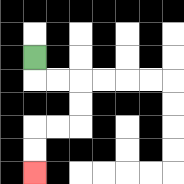{'start': '[1, 2]', 'end': '[1, 7]', 'path_directions': 'D,R,R,D,D,L,L,D,D', 'path_coordinates': '[[1, 2], [1, 3], [2, 3], [3, 3], [3, 4], [3, 5], [2, 5], [1, 5], [1, 6], [1, 7]]'}